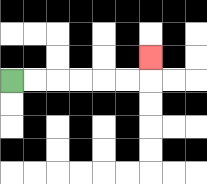{'start': '[0, 3]', 'end': '[6, 2]', 'path_directions': 'R,R,R,R,R,R,U', 'path_coordinates': '[[0, 3], [1, 3], [2, 3], [3, 3], [4, 3], [5, 3], [6, 3], [6, 2]]'}